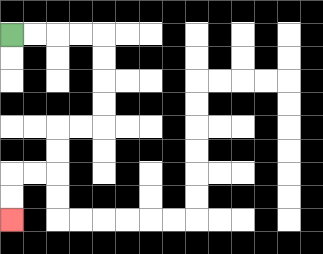{'start': '[0, 1]', 'end': '[0, 9]', 'path_directions': 'R,R,R,R,D,D,D,D,L,L,D,D,L,L,D,D', 'path_coordinates': '[[0, 1], [1, 1], [2, 1], [3, 1], [4, 1], [4, 2], [4, 3], [4, 4], [4, 5], [3, 5], [2, 5], [2, 6], [2, 7], [1, 7], [0, 7], [0, 8], [0, 9]]'}